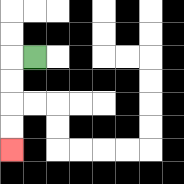{'start': '[1, 2]', 'end': '[0, 6]', 'path_directions': 'L,D,D,D,D', 'path_coordinates': '[[1, 2], [0, 2], [0, 3], [0, 4], [0, 5], [0, 6]]'}